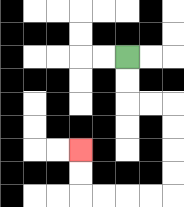{'start': '[5, 2]', 'end': '[3, 6]', 'path_directions': 'D,D,R,R,D,D,D,D,L,L,L,L,U,U', 'path_coordinates': '[[5, 2], [5, 3], [5, 4], [6, 4], [7, 4], [7, 5], [7, 6], [7, 7], [7, 8], [6, 8], [5, 8], [4, 8], [3, 8], [3, 7], [3, 6]]'}